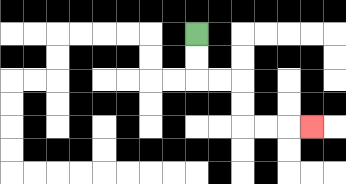{'start': '[8, 1]', 'end': '[13, 5]', 'path_directions': 'D,D,R,R,D,D,R,R,R', 'path_coordinates': '[[8, 1], [8, 2], [8, 3], [9, 3], [10, 3], [10, 4], [10, 5], [11, 5], [12, 5], [13, 5]]'}